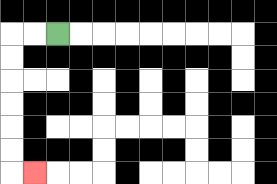{'start': '[2, 1]', 'end': '[1, 7]', 'path_directions': 'L,L,D,D,D,D,D,D,R', 'path_coordinates': '[[2, 1], [1, 1], [0, 1], [0, 2], [0, 3], [0, 4], [0, 5], [0, 6], [0, 7], [1, 7]]'}